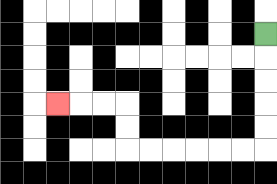{'start': '[11, 1]', 'end': '[2, 4]', 'path_directions': 'D,D,D,D,D,L,L,L,L,L,L,U,U,L,L,L', 'path_coordinates': '[[11, 1], [11, 2], [11, 3], [11, 4], [11, 5], [11, 6], [10, 6], [9, 6], [8, 6], [7, 6], [6, 6], [5, 6], [5, 5], [5, 4], [4, 4], [3, 4], [2, 4]]'}